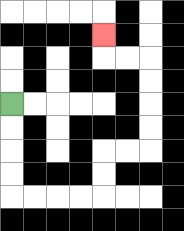{'start': '[0, 4]', 'end': '[4, 1]', 'path_directions': 'D,D,D,D,R,R,R,R,U,U,R,R,U,U,U,U,L,L,U', 'path_coordinates': '[[0, 4], [0, 5], [0, 6], [0, 7], [0, 8], [1, 8], [2, 8], [3, 8], [4, 8], [4, 7], [4, 6], [5, 6], [6, 6], [6, 5], [6, 4], [6, 3], [6, 2], [5, 2], [4, 2], [4, 1]]'}